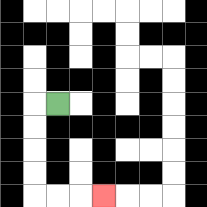{'start': '[2, 4]', 'end': '[4, 8]', 'path_directions': 'L,D,D,D,D,R,R,R', 'path_coordinates': '[[2, 4], [1, 4], [1, 5], [1, 6], [1, 7], [1, 8], [2, 8], [3, 8], [4, 8]]'}